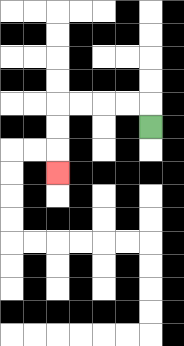{'start': '[6, 5]', 'end': '[2, 7]', 'path_directions': 'U,L,L,L,L,D,D,D', 'path_coordinates': '[[6, 5], [6, 4], [5, 4], [4, 4], [3, 4], [2, 4], [2, 5], [2, 6], [2, 7]]'}